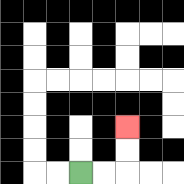{'start': '[3, 7]', 'end': '[5, 5]', 'path_directions': 'R,R,U,U', 'path_coordinates': '[[3, 7], [4, 7], [5, 7], [5, 6], [5, 5]]'}